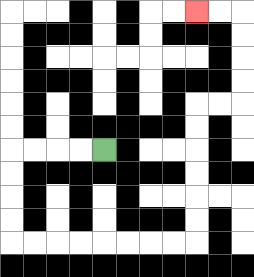{'start': '[4, 6]', 'end': '[8, 0]', 'path_directions': 'L,L,L,L,D,D,D,D,R,R,R,R,R,R,R,R,U,U,U,U,U,U,R,R,U,U,U,U,L,L', 'path_coordinates': '[[4, 6], [3, 6], [2, 6], [1, 6], [0, 6], [0, 7], [0, 8], [0, 9], [0, 10], [1, 10], [2, 10], [3, 10], [4, 10], [5, 10], [6, 10], [7, 10], [8, 10], [8, 9], [8, 8], [8, 7], [8, 6], [8, 5], [8, 4], [9, 4], [10, 4], [10, 3], [10, 2], [10, 1], [10, 0], [9, 0], [8, 0]]'}